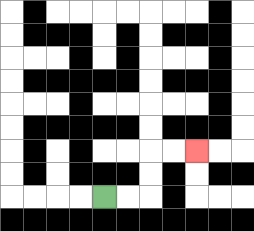{'start': '[4, 8]', 'end': '[8, 6]', 'path_directions': 'R,R,U,U,R,R', 'path_coordinates': '[[4, 8], [5, 8], [6, 8], [6, 7], [6, 6], [7, 6], [8, 6]]'}